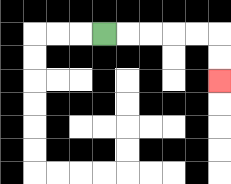{'start': '[4, 1]', 'end': '[9, 3]', 'path_directions': 'R,R,R,R,R,D,D', 'path_coordinates': '[[4, 1], [5, 1], [6, 1], [7, 1], [8, 1], [9, 1], [9, 2], [9, 3]]'}